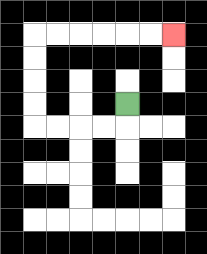{'start': '[5, 4]', 'end': '[7, 1]', 'path_directions': 'D,L,L,L,L,U,U,U,U,R,R,R,R,R,R', 'path_coordinates': '[[5, 4], [5, 5], [4, 5], [3, 5], [2, 5], [1, 5], [1, 4], [1, 3], [1, 2], [1, 1], [2, 1], [3, 1], [4, 1], [5, 1], [6, 1], [7, 1]]'}